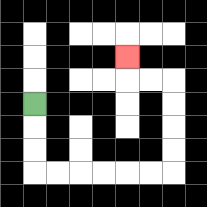{'start': '[1, 4]', 'end': '[5, 2]', 'path_directions': 'D,D,D,R,R,R,R,R,R,U,U,U,U,L,L,U', 'path_coordinates': '[[1, 4], [1, 5], [1, 6], [1, 7], [2, 7], [3, 7], [4, 7], [5, 7], [6, 7], [7, 7], [7, 6], [7, 5], [7, 4], [7, 3], [6, 3], [5, 3], [5, 2]]'}